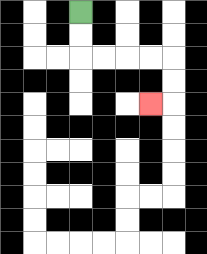{'start': '[3, 0]', 'end': '[6, 4]', 'path_directions': 'D,D,R,R,R,R,D,D,L', 'path_coordinates': '[[3, 0], [3, 1], [3, 2], [4, 2], [5, 2], [6, 2], [7, 2], [7, 3], [7, 4], [6, 4]]'}